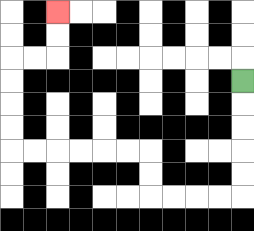{'start': '[10, 3]', 'end': '[2, 0]', 'path_directions': 'D,D,D,D,D,L,L,L,L,U,U,L,L,L,L,L,L,U,U,U,U,R,R,U,U', 'path_coordinates': '[[10, 3], [10, 4], [10, 5], [10, 6], [10, 7], [10, 8], [9, 8], [8, 8], [7, 8], [6, 8], [6, 7], [6, 6], [5, 6], [4, 6], [3, 6], [2, 6], [1, 6], [0, 6], [0, 5], [0, 4], [0, 3], [0, 2], [1, 2], [2, 2], [2, 1], [2, 0]]'}